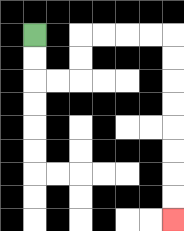{'start': '[1, 1]', 'end': '[7, 9]', 'path_directions': 'D,D,R,R,U,U,R,R,R,R,D,D,D,D,D,D,D,D', 'path_coordinates': '[[1, 1], [1, 2], [1, 3], [2, 3], [3, 3], [3, 2], [3, 1], [4, 1], [5, 1], [6, 1], [7, 1], [7, 2], [7, 3], [7, 4], [7, 5], [7, 6], [7, 7], [7, 8], [7, 9]]'}